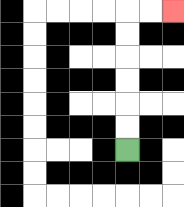{'start': '[5, 6]', 'end': '[7, 0]', 'path_directions': 'U,U,U,U,U,U,R,R', 'path_coordinates': '[[5, 6], [5, 5], [5, 4], [5, 3], [5, 2], [5, 1], [5, 0], [6, 0], [7, 0]]'}